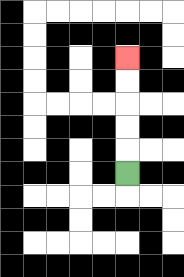{'start': '[5, 7]', 'end': '[5, 2]', 'path_directions': 'U,U,U,U,U', 'path_coordinates': '[[5, 7], [5, 6], [5, 5], [5, 4], [5, 3], [5, 2]]'}